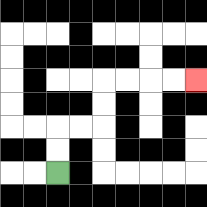{'start': '[2, 7]', 'end': '[8, 3]', 'path_directions': 'U,U,R,R,U,U,R,R,R,R', 'path_coordinates': '[[2, 7], [2, 6], [2, 5], [3, 5], [4, 5], [4, 4], [4, 3], [5, 3], [6, 3], [7, 3], [8, 3]]'}